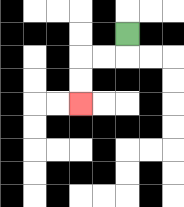{'start': '[5, 1]', 'end': '[3, 4]', 'path_directions': 'D,L,L,D,D', 'path_coordinates': '[[5, 1], [5, 2], [4, 2], [3, 2], [3, 3], [3, 4]]'}